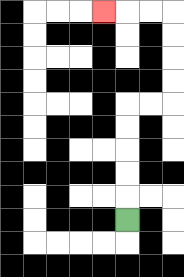{'start': '[5, 9]', 'end': '[4, 0]', 'path_directions': 'U,U,U,U,U,R,R,U,U,U,U,L,L,L', 'path_coordinates': '[[5, 9], [5, 8], [5, 7], [5, 6], [5, 5], [5, 4], [6, 4], [7, 4], [7, 3], [7, 2], [7, 1], [7, 0], [6, 0], [5, 0], [4, 0]]'}